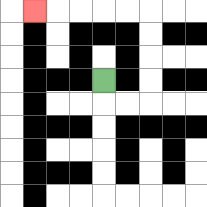{'start': '[4, 3]', 'end': '[1, 0]', 'path_directions': 'D,R,R,U,U,U,U,L,L,L,L,L', 'path_coordinates': '[[4, 3], [4, 4], [5, 4], [6, 4], [6, 3], [6, 2], [6, 1], [6, 0], [5, 0], [4, 0], [3, 0], [2, 0], [1, 0]]'}